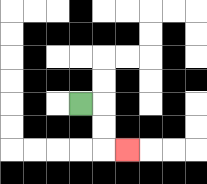{'start': '[3, 4]', 'end': '[5, 6]', 'path_directions': 'R,D,D,R', 'path_coordinates': '[[3, 4], [4, 4], [4, 5], [4, 6], [5, 6]]'}